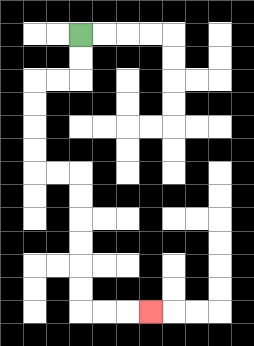{'start': '[3, 1]', 'end': '[6, 13]', 'path_directions': 'D,D,L,L,D,D,D,D,R,R,D,D,D,D,D,D,R,R,R', 'path_coordinates': '[[3, 1], [3, 2], [3, 3], [2, 3], [1, 3], [1, 4], [1, 5], [1, 6], [1, 7], [2, 7], [3, 7], [3, 8], [3, 9], [3, 10], [3, 11], [3, 12], [3, 13], [4, 13], [5, 13], [6, 13]]'}